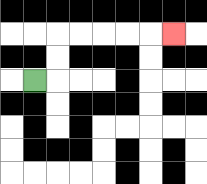{'start': '[1, 3]', 'end': '[7, 1]', 'path_directions': 'R,U,U,R,R,R,R,R', 'path_coordinates': '[[1, 3], [2, 3], [2, 2], [2, 1], [3, 1], [4, 1], [5, 1], [6, 1], [7, 1]]'}